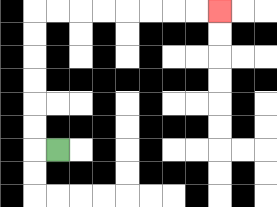{'start': '[2, 6]', 'end': '[9, 0]', 'path_directions': 'L,U,U,U,U,U,U,R,R,R,R,R,R,R,R', 'path_coordinates': '[[2, 6], [1, 6], [1, 5], [1, 4], [1, 3], [1, 2], [1, 1], [1, 0], [2, 0], [3, 0], [4, 0], [5, 0], [6, 0], [7, 0], [8, 0], [9, 0]]'}